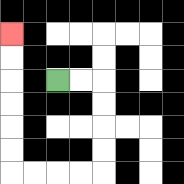{'start': '[2, 3]', 'end': '[0, 1]', 'path_directions': 'R,R,D,D,D,D,L,L,L,L,U,U,U,U,U,U', 'path_coordinates': '[[2, 3], [3, 3], [4, 3], [4, 4], [4, 5], [4, 6], [4, 7], [3, 7], [2, 7], [1, 7], [0, 7], [0, 6], [0, 5], [0, 4], [0, 3], [0, 2], [0, 1]]'}